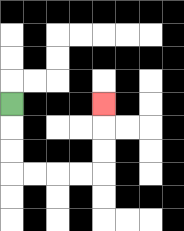{'start': '[0, 4]', 'end': '[4, 4]', 'path_directions': 'D,D,D,R,R,R,R,U,U,U', 'path_coordinates': '[[0, 4], [0, 5], [0, 6], [0, 7], [1, 7], [2, 7], [3, 7], [4, 7], [4, 6], [4, 5], [4, 4]]'}